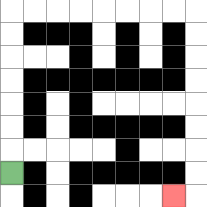{'start': '[0, 7]', 'end': '[7, 8]', 'path_directions': 'U,U,U,U,U,U,U,R,R,R,R,R,R,R,R,D,D,D,D,D,D,D,D,L', 'path_coordinates': '[[0, 7], [0, 6], [0, 5], [0, 4], [0, 3], [0, 2], [0, 1], [0, 0], [1, 0], [2, 0], [3, 0], [4, 0], [5, 0], [6, 0], [7, 0], [8, 0], [8, 1], [8, 2], [8, 3], [8, 4], [8, 5], [8, 6], [8, 7], [8, 8], [7, 8]]'}